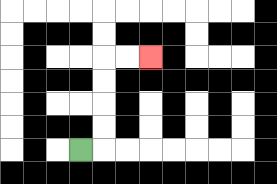{'start': '[3, 6]', 'end': '[6, 2]', 'path_directions': 'R,U,U,U,U,R,R', 'path_coordinates': '[[3, 6], [4, 6], [4, 5], [4, 4], [4, 3], [4, 2], [5, 2], [6, 2]]'}